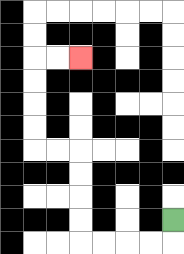{'start': '[7, 9]', 'end': '[3, 2]', 'path_directions': 'D,L,L,L,L,U,U,U,U,L,L,U,U,U,U,R,R', 'path_coordinates': '[[7, 9], [7, 10], [6, 10], [5, 10], [4, 10], [3, 10], [3, 9], [3, 8], [3, 7], [3, 6], [2, 6], [1, 6], [1, 5], [1, 4], [1, 3], [1, 2], [2, 2], [3, 2]]'}